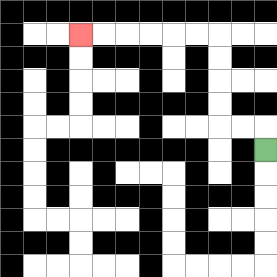{'start': '[11, 6]', 'end': '[3, 1]', 'path_directions': 'U,L,L,U,U,U,U,L,L,L,L,L,L', 'path_coordinates': '[[11, 6], [11, 5], [10, 5], [9, 5], [9, 4], [9, 3], [9, 2], [9, 1], [8, 1], [7, 1], [6, 1], [5, 1], [4, 1], [3, 1]]'}